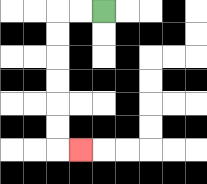{'start': '[4, 0]', 'end': '[3, 6]', 'path_directions': 'L,L,D,D,D,D,D,D,R', 'path_coordinates': '[[4, 0], [3, 0], [2, 0], [2, 1], [2, 2], [2, 3], [2, 4], [2, 5], [2, 6], [3, 6]]'}